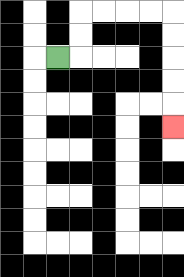{'start': '[2, 2]', 'end': '[7, 5]', 'path_directions': 'R,U,U,R,R,R,R,D,D,D,D,D', 'path_coordinates': '[[2, 2], [3, 2], [3, 1], [3, 0], [4, 0], [5, 0], [6, 0], [7, 0], [7, 1], [7, 2], [7, 3], [7, 4], [7, 5]]'}